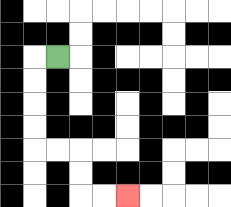{'start': '[2, 2]', 'end': '[5, 8]', 'path_directions': 'L,D,D,D,D,R,R,D,D,R,R', 'path_coordinates': '[[2, 2], [1, 2], [1, 3], [1, 4], [1, 5], [1, 6], [2, 6], [3, 6], [3, 7], [3, 8], [4, 8], [5, 8]]'}